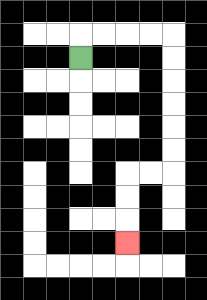{'start': '[3, 2]', 'end': '[5, 10]', 'path_directions': 'U,R,R,R,R,D,D,D,D,D,D,L,L,D,D,D', 'path_coordinates': '[[3, 2], [3, 1], [4, 1], [5, 1], [6, 1], [7, 1], [7, 2], [7, 3], [7, 4], [7, 5], [7, 6], [7, 7], [6, 7], [5, 7], [5, 8], [5, 9], [5, 10]]'}